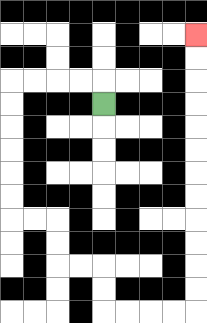{'start': '[4, 4]', 'end': '[8, 1]', 'path_directions': 'U,L,L,L,L,D,D,D,D,D,D,R,R,D,D,R,R,D,D,R,R,R,R,U,U,U,U,U,U,U,U,U,U,U,U', 'path_coordinates': '[[4, 4], [4, 3], [3, 3], [2, 3], [1, 3], [0, 3], [0, 4], [0, 5], [0, 6], [0, 7], [0, 8], [0, 9], [1, 9], [2, 9], [2, 10], [2, 11], [3, 11], [4, 11], [4, 12], [4, 13], [5, 13], [6, 13], [7, 13], [8, 13], [8, 12], [8, 11], [8, 10], [8, 9], [8, 8], [8, 7], [8, 6], [8, 5], [8, 4], [8, 3], [8, 2], [8, 1]]'}